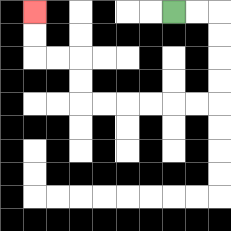{'start': '[7, 0]', 'end': '[1, 0]', 'path_directions': 'R,R,D,D,D,D,L,L,L,L,L,L,U,U,L,L,U,U', 'path_coordinates': '[[7, 0], [8, 0], [9, 0], [9, 1], [9, 2], [9, 3], [9, 4], [8, 4], [7, 4], [6, 4], [5, 4], [4, 4], [3, 4], [3, 3], [3, 2], [2, 2], [1, 2], [1, 1], [1, 0]]'}